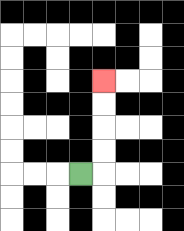{'start': '[3, 7]', 'end': '[4, 3]', 'path_directions': 'R,U,U,U,U', 'path_coordinates': '[[3, 7], [4, 7], [4, 6], [4, 5], [4, 4], [4, 3]]'}